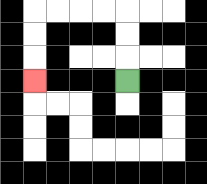{'start': '[5, 3]', 'end': '[1, 3]', 'path_directions': 'U,U,U,L,L,L,L,D,D,D', 'path_coordinates': '[[5, 3], [5, 2], [5, 1], [5, 0], [4, 0], [3, 0], [2, 0], [1, 0], [1, 1], [1, 2], [1, 3]]'}